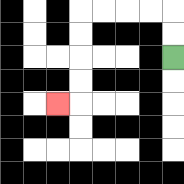{'start': '[7, 2]', 'end': '[2, 4]', 'path_directions': 'U,U,L,L,L,L,D,D,D,D,L', 'path_coordinates': '[[7, 2], [7, 1], [7, 0], [6, 0], [5, 0], [4, 0], [3, 0], [3, 1], [3, 2], [3, 3], [3, 4], [2, 4]]'}